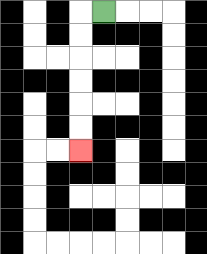{'start': '[4, 0]', 'end': '[3, 6]', 'path_directions': 'L,D,D,D,D,D,D', 'path_coordinates': '[[4, 0], [3, 0], [3, 1], [3, 2], [3, 3], [3, 4], [3, 5], [3, 6]]'}